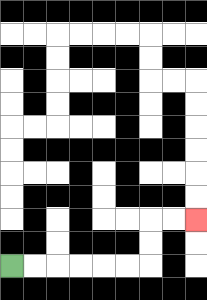{'start': '[0, 11]', 'end': '[8, 9]', 'path_directions': 'R,R,R,R,R,R,U,U,R,R', 'path_coordinates': '[[0, 11], [1, 11], [2, 11], [3, 11], [4, 11], [5, 11], [6, 11], [6, 10], [6, 9], [7, 9], [8, 9]]'}